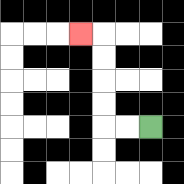{'start': '[6, 5]', 'end': '[3, 1]', 'path_directions': 'L,L,U,U,U,U,L', 'path_coordinates': '[[6, 5], [5, 5], [4, 5], [4, 4], [4, 3], [4, 2], [4, 1], [3, 1]]'}